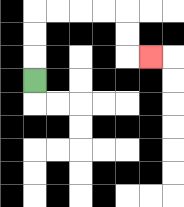{'start': '[1, 3]', 'end': '[6, 2]', 'path_directions': 'U,U,U,R,R,R,R,D,D,R', 'path_coordinates': '[[1, 3], [1, 2], [1, 1], [1, 0], [2, 0], [3, 0], [4, 0], [5, 0], [5, 1], [5, 2], [6, 2]]'}